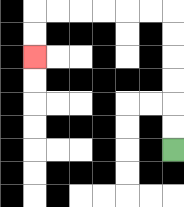{'start': '[7, 6]', 'end': '[1, 2]', 'path_directions': 'U,U,U,U,U,U,L,L,L,L,L,L,D,D', 'path_coordinates': '[[7, 6], [7, 5], [7, 4], [7, 3], [7, 2], [7, 1], [7, 0], [6, 0], [5, 0], [4, 0], [3, 0], [2, 0], [1, 0], [1, 1], [1, 2]]'}